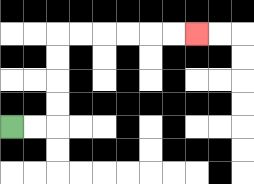{'start': '[0, 5]', 'end': '[8, 1]', 'path_directions': 'R,R,U,U,U,U,R,R,R,R,R,R', 'path_coordinates': '[[0, 5], [1, 5], [2, 5], [2, 4], [2, 3], [2, 2], [2, 1], [3, 1], [4, 1], [5, 1], [6, 1], [7, 1], [8, 1]]'}